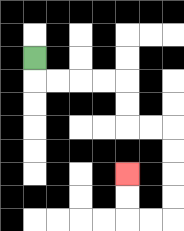{'start': '[1, 2]', 'end': '[5, 7]', 'path_directions': 'D,R,R,R,R,D,D,R,R,D,D,D,D,L,L,U,U', 'path_coordinates': '[[1, 2], [1, 3], [2, 3], [3, 3], [4, 3], [5, 3], [5, 4], [5, 5], [6, 5], [7, 5], [7, 6], [7, 7], [7, 8], [7, 9], [6, 9], [5, 9], [5, 8], [5, 7]]'}